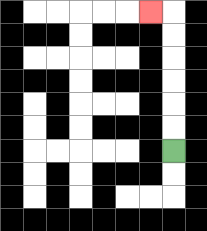{'start': '[7, 6]', 'end': '[6, 0]', 'path_directions': 'U,U,U,U,U,U,L', 'path_coordinates': '[[7, 6], [7, 5], [7, 4], [7, 3], [7, 2], [7, 1], [7, 0], [6, 0]]'}